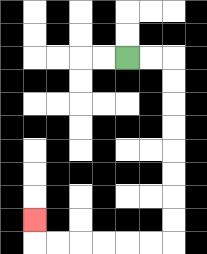{'start': '[5, 2]', 'end': '[1, 9]', 'path_directions': 'R,R,D,D,D,D,D,D,D,D,L,L,L,L,L,L,U', 'path_coordinates': '[[5, 2], [6, 2], [7, 2], [7, 3], [7, 4], [7, 5], [7, 6], [7, 7], [7, 8], [7, 9], [7, 10], [6, 10], [5, 10], [4, 10], [3, 10], [2, 10], [1, 10], [1, 9]]'}